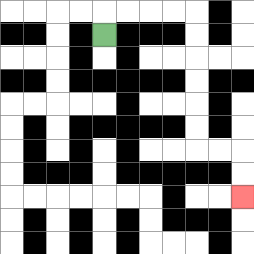{'start': '[4, 1]', 'end': '[10, 8]', 'path_directions': 'U,R,R,R,R,D,D,D,D,D,D,R,R,D,D', 'path_coordinates': '[[4, 1], [4, 0], [5, 0], [6, 0], [7, 0], [8, 0], [8, 1], [8, 2], [8, 3], [8, 4], [8, 5], [8, 6], [9, 6], [10, 6], [10, 7], [10, 8]]'}